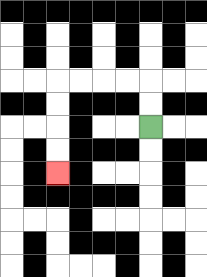{'start': '[6, 5]', 'end': '[2, 7]', 'path_directions': 'U,U,L,L,L,L,D,D,D,D', 'path_coordinates': '[[6, 5], [6, 4], [6, 3], [5, 3], [4, 3], [3, 3], [2, 3], [2, 4], [2, 5], [2, 6], [2, 7]]'}